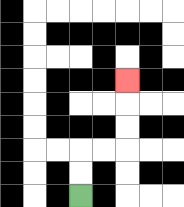{'start': '[3, 8]', 'end': '[5, 3]', 'path_directions': 'U,U,R,R,U,U,U', 'path_coordinates': '[[3, 8], [3, 7], [3, 6], [4, 6], [5, 6], [5, 5], [5, 4], [5, 3]]'}